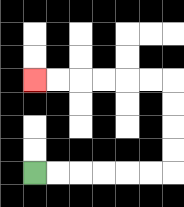{'start': '[1, 7]', 'end': '[1, 3]', 'path_directions': 'R,R,R,R,R,R,U,U,U,U,L,L,L,L,L,L', 'path_coordinates': '[[1, 7], [2, 7], [3, 7], [4, 7], [5, 7], [6, 7], [7, 7], [7, 6], [7, 5], [7, 4], [7, 3], [6, 3], [5, 3], [4, 3], [3, 3], [2, 3], [1, 3]]'}